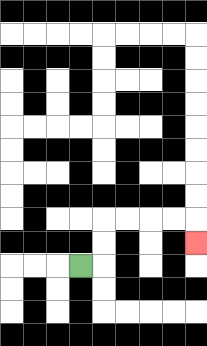{'start': '[3, 11]', 'end': '[8, 10]', 'path_directions': 'R,U,U,R,R,R,R,D', 'path_coordinates': '[[3, 11], [4, 11], [4, 10], [4, 9], [5, 9], [6, 9], [7, 9], [8, 9], [8, 10]]'}